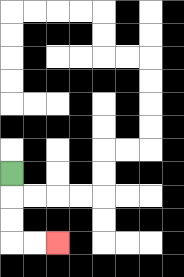{'start': '[0, 7]', 'end': '[2, 10]', 'path_directions': 'D,D,D,R,R', 'path_coordinates': '[[0, 7], [0, 8], [0, 9], [0, 10], [1, 10], [2, 10]]'}